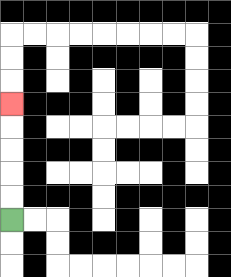{'start': '[0, 9]', 'end': '[0, 4]', 'path_directions': 'U,U,U,U,U', 'path_coordinates': '[[0, 9], [0, 8], [0, 7], [0, 6], [0, 5], [0, 4]]'}